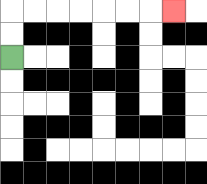{'start': '[0, 2]', 'end': '[7, 0]', 'path_directions': 'U,U,R,R,R,R,R,R,R', 'path_coordinates': '[[0, 2], [0, 1], [0, 0], [1, 0], [2, 0], [3, 0], [4, 0], [5, 0], [6, 0], [7, 0]]'}